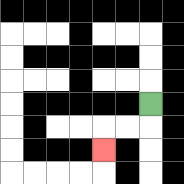{'start': '[6, 4]', 'end': '[4, 6]', 'path_directions': 'D,L,L,D', 'path_coordinates': '[[6, 4], [6, 5], [5, 5], [4, 5], [4, 6]]'}